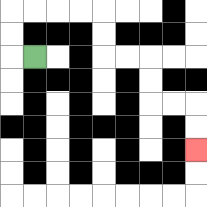{'start': '[1, 2]', 'end': '[8, 6]', 'path_directions': 'L,U,U,R,R,R,R,D,D,R,R,D,D,R,R,D,D', 'path_coordinates': '[[1, 2], [0, 2], [0, 1], [0, 0], [1, 0], [2, 0], [3, 0], [4, 0], [4, 1], [4, 2], [5, 2], [6, 2], [6, 3], [6, 4], [7, 4], [8, 4], [8, 5], [8, 6]]'}